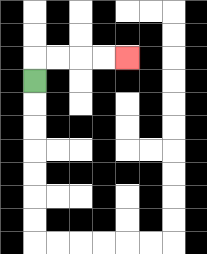{'start': '[1, 3]', 'end': '[5, 2]', 'path_directions': 'U,R,R,R,R', 'path_coordinates': '[[1, 3], [1, 2], [2, 2], [3, 2], [4, 2], [5, 2]]'}